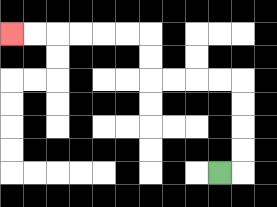{'start': '[9, 7]', 'end': '[0, 1]', 'path_directions': 'R,U,U,U,U,L,L,L,L,U,U,L,L,L,L,L,L', 'path_coordinates': '[[9, 7], [10, 7], [10, 6], [10, 5], [10, 4], [10, 3], [9, 3], [8, 3], [7, 3], [6, 3], [6, 2], [6, 1], [5, 1], [4, 1], [3, 1], [2, 1], [1, 1], [0, 1]]'}